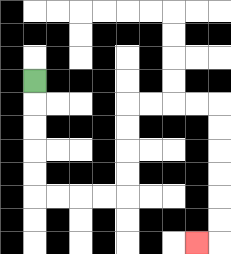{'start': '[1, 3]', 'end': '[8, 10]', 'path_directions': 'D,D,D,D,D,R,R,R,R,U,U,U,U,R,R,R,R,D,D,D,D,D,D,L', 'path_coordinates': '[[1, 3], [1, 4], [1, 5], [1, 6], [1, 7], [1, 8], [2, 8], [3, 8], [4, 8], [5, 8], [5, 7], [5, 6], [5, 5], [5, 4], [6, 4], [7, 4], [8, 4], [9, 4], [9, 5], [9, 6], [9, 7], [9, 8], [9, 9], [9, 10], [8, 10]]'}